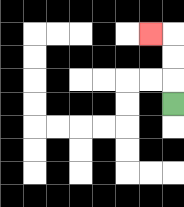{'start': '[7, 4]', 'end': '[6, 1]', 'path_directions': 'U,U,U,L', 'path_coordinates': '[[7, 4], [7, 3], [7, 2], [7, 1], [6, 1]]'}